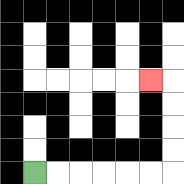{'start': '[1, 7]', 'end': '[6, 3]', 'path_directions': 'R,R,R,R,R,R,U,U,U,U,L', 'path_coordinates': '[[1, 7], [2, 7], [3, 7], [4, 7], [5, 7], [6, 7], [7, 7], [7, 6], [7, 5], [7, 4], [7, 3], [6, 3]]'}